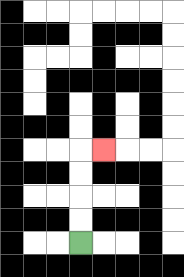{'start': '[3, 10]', 'end': '[4, 6]', 'path_directions': 'U,U,U,U,R', 'path_coordinates': '[[3, 10], [3, 9], [3, 8], [3, 7], [3, 6], [4, 6]]'}